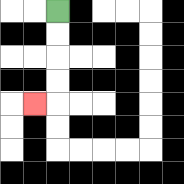{'start': '[2, 0]', 'end': '[1, 4]', 'path_directions': 'D,D,D,D,L', 'path_coordinates': '[[2, 0], [2, 1], [2, 2], [2, 3], [2, 4], [1, 4]]'}